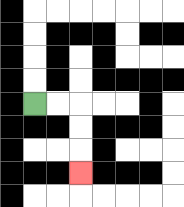{'start': '[1, 4]', 'end': '[3, 7]', 'path_directions': 'R,R,D,D,D', 'path_coordinates': '[[1, 4], [2, 4], [3, 4], [3, 5], [3, 6], [3, 7]]'}